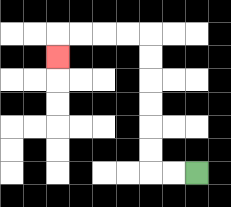{'start': '[8, 7]', 'end': '[2, 2]', 'path_directions': 'L,L,U,U,U,U,U,U,L,L,L,L,D', 'path_coordinates': '[[8, 7], [7, 7], [6, 7], [6, 6], [6, 5], [6, 4], [6, 3], [6, 2], [6, 1], [5, 1], [4, 1], [3, 1], [2, 1], [2, 2]]'}